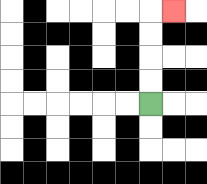{'start': '[6, 4]', 'end': '[7, 0]', 'path_directions': 'U,U,U,U,R', 'path_coordinates': '[[6, 4], [6, 3], [6, 2], [6, 1], [6, 0], [7, 0]]'}